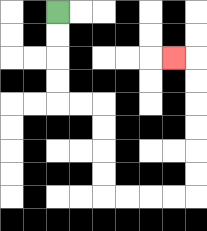{'start': '[2, 0]', 'end': '[7, 2]', 'path_directions': 'D,D,D,D,R,R,D,D,D,D,R,R,R,R,U,U,U,U,U,U,L', 'path_coordinates': '[[2, 0], [2, 1], [2, 2], [2, 3], [2, 4], [3, 4], [4, 4], [4, 5], [4, 6], [4, 7], [4, 8], [5, 8], [6, 8], [7, 8], [8, 8], [8, 7], [8, 6], [8, 5], [8, 4], [8, 3], [8, 2], [7, 2]]'}